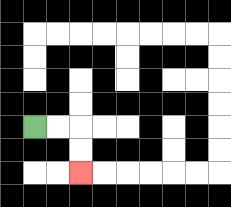{'start': '[1, 5]', 'end': '[3, 7]', 'path_directions': 'R,R,D,D', 'path_coordinates': '[[1, 5], [2, 5], [3, 5], [3, 6], [3, 7]]'}